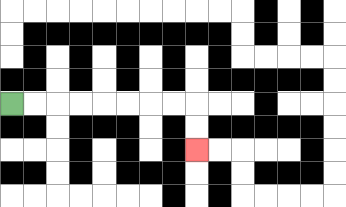{'start': '[0, 4]', 'end': '[8, 6]', 'path_directions': 'R,R,R,R,R,R,R,R,D,D', 'path_coordinates': '[[0, 4], [1, 4], [2, 4], [3, 4], [4, 4], [5, 4], [6, 4], [7, 4], [8, 4], [8, 5], [8, 6]]'}